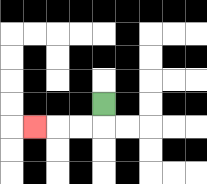{'start': '[4, 4]', 'end': '[1, 5]', 'path_directions': 'D,L,L,L', 'path_coordinates': '[[4, 4], [4, 5], [3, 5], [2, 5], [1, 5]]'}